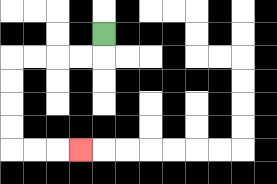{'start': '[4, 1]', 'end': '[3, 6]', 'path_directions': 'D,L,L,L,L,D,D,D,D,R,R,R', 'path_coordinates': '[[4, 1], [4, 2], [3, 2], [2, 2], [1, 2], [0, 2], [0, 3], [0, 4], [0, 5], [0, 6], [1, 6], [2, 6], [3, 6]]'}